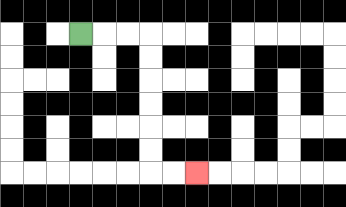{'start': '[3, 1]', 'end': '[8, 7]', 'path_directions': 'R,R,R,D,D,D,D,D,D,R,R', 'path_coordinates': '[[3, 1], [4, 1], [5, 1], [6, 1], [6, 2], [6, 3], [6, 4], [6, 5], [6, 6], [6, 7], [7, 7], [8, 7]]'}